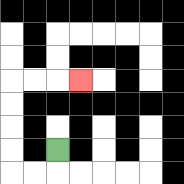{'start': '[2, 6]', 'end': '[3, 3]', 'path_directions': 'D,L,L,U,U,U,U,R,R,R', 'path_coordinates': '[[2, 6], [2, 7], [1, 7], [0, 7], [0, 6], [0, 5], [0, 4], [0, 3], [1, 3], [2, 3], [3, 3]]'}